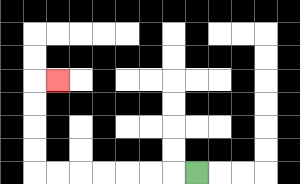{'start': '[8, 7]', 'end': '[2, 3]', 'path_directions': 'L,L,L,L,L,L,L,U,U,U,U,R', 'path_coordinates': '[[8, 7], [7, 7], [6, 7], [5, 7], [4, 7], [3, 7], [2, 7], [1, 7], [1, 6], [1, 5], [1, 4], [1, 3], [2, 3]]'}